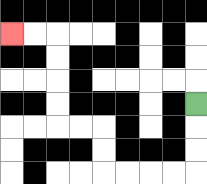{'start': '[8, 4]', 'end': '[0, 1]', 'path_directions': 'D,D,D,L,L,L,L,U,U,L,L,U,U,U,U,L,L', 'path_coordinates': '[[8, 4], [8, 5], [8, 6], [8, 7], [7, 7], [6, 7], [5, 7], [4, 7], [4, 6], [4, 5], [3, 5], [2, 5], [2, 4], [2, 3], [2, 2], [2, 1], [1, 1], [0, 1]]'}